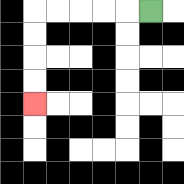{'start': '[6, 0]', 'end': '[1, 4]', 'path_directions': 'L,L,L,L,L,D,D,D,D', 'path_coordinates': '[[6, 0], [5, 0], [4, 0], [3, 0], [2, 0], [1, 0], [1, 1], [1, 2], [1, 3], [1, 4]]'}